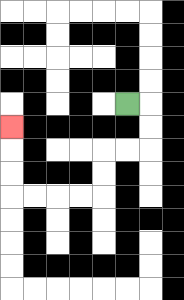{'start': '[5, 4]', 'end': '[0, 5]', 'path_directions': 'R,D,D,L,L,D,D,L,L,L,L,U,U,U', 'path_coordinates': '[[5, 4], [6, 4], [6, 5], [6, 6], [5, 6], [4, 6], [4, 7], [4, 8], [3, 8], [2, 8], [1, 8], [0, 8], [0, 7], [0, 6], [0, 5]]'}